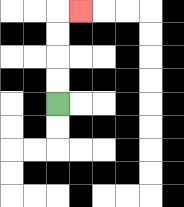{'start': '[2, 4]', 'end': '[3, 0]', 'path_directions': 'U,U,U,U,R', 'path_coordinates': '[[2, 4], [2, 3], [2, 2], [2, 1], [2, 0], [3, 0]]'}